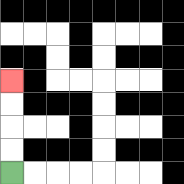{'start': '[0, 7]', 'end': '[0, 3]', 'path_directions': 'U,U,U,U', 'path_coordinates': '[[0, 7], [0, 6], [0, 5], [0, 4], [0, 3]]'}